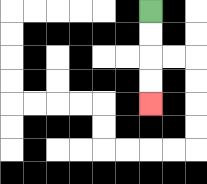{'start': '[6, 0]', 'end': '[6, 4]', 'path_directions': 'D,D,D,D', 'path_coordinates': '[[6, 0], [6, 1], [6, 2], [6, 3], [6, 4]]'}